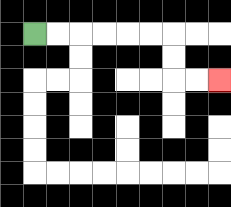{'start': '[1, 1]', 'end': '[9, 3]', 'path_directions': 'R,R,R,R,R,R,D,D,R,R', 'path_coordinates': '[[1, 1], [2, 1], [3, 1], [4, 1], [5, 1], [6, 1], [7, 1], [7, 2], [7, 3], [8, 3], [9, 3]]'}